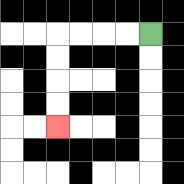{'start': '[6, 1]', 'end': '[2, 5]', 'path_directions': 'L,L,L,L,D,D,D,D', 'path_coordinates': '[[6, 1], [5, 1], [4, 1], [3, 1], [2, 1], [2, 2], [2, 3], [2, 4], [2, 5]]'}